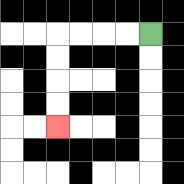{'start': '[6, 1]', 'end': '[2, 5]', 'path_directions': 'L,L,L,L,D,D,D,D', 'path_coordinates': '[[6, 1], [5, 1], [4, 1], [3, 1], [2, 1], [2, 2], [2, 3], [2, 4], [2, 5]]'}